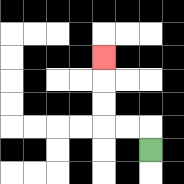{'start': '[6, 6]', 'end': '[4, 2]', 'path_directions': 'U,L,L,U,U,U', 'path_coordinates': '[[6, 6], [6, 5], [5, 5], [4, 5], [4, 4], [4, 3], [4, 2]]'}